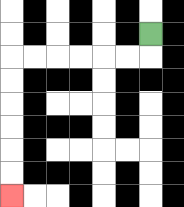{'start': '[6, 1]', 'end': '[0, 8]', 'path_directions': 'D,L,L,L,L,L,L,D,D,D,D,D,D', 'path_coordinates': '[[6, 1], [6, 2], [5, 2], [4, 2], [3, 2], [2, 2], [1, 2], [0, 2], [0, 3], [0, 4], [0, 5], [0, 6], [0, 7], [0, 8]]'}